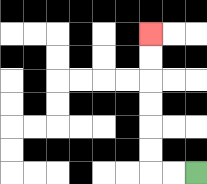{'start': '[8, 7]', 'end': '[6, 1]', 'path_directions': 'L,L,U,U,U,U,U,U', 'path_coordinates': '[[8, 7], [7, 7], [6, 7], [6, 6], [6, 5], [6, 4], [6, 3], [6, 2], [6, 1]]'}